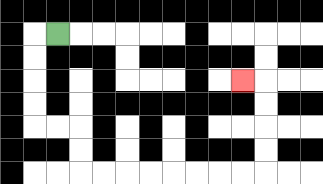{'start': '[2, 1]', 'end': '[10, 3]', 'path_directions': 'L,D,D,D,D,R,R,D,D,R,R,R,R,R,R,R,R,U,U,U,U,L', 'path_coordinates': '[[2, 1], [1, 1], [1, 2], [1, 3], [1, 4], [1, 5], [2, 5], [3, 5], [3, 6], [3, 7], [4, 7], [5, 7], [6, 7], [7, 7], [8, 7], [9, 7], [10, 7], [11, 7], [11, 6], [11, 5], [11, 4], [11, 3], [10, 3]]'}